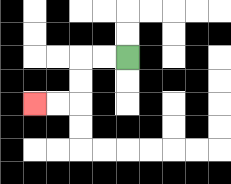{'start': '[5, 2]', 'end': '[1, 4]', 'path_directions': 'L,L,D,D,L,L', 'path_coordinates': '[[5, 2], [4, 2], [3, 2], [3, 3], [3, 4], [2, 4], [1, 4]]'}